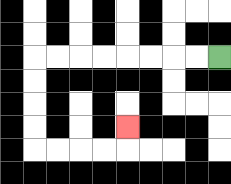{'start': '[9, 2]', 'end': '[5, 5]', 'path_directions': 'L,L,L,L,L,L,L,L,D,D,D,D,R,R,R,R,U', 'path_coordinates': '[[9, 2], [8, 2], [7, 2], [6, 2], [5, 2], [4, 2], [3, 2], [2, 2], [1, 2], [1, 3], [1, 4], [1, 5], [1, 6], [2, 6], [3, 6], [4, 6], [5, 6], [5, 5]]'}